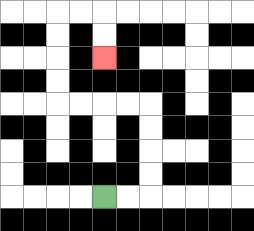{'start': '[4, 8]', 'end': '[4, 2]', 'path_directions': 'R,R,U,U,U,U,L,L,L,L,U,U,U,U,R,R,D,D', 'path_coordinates': '[[4, 8], [5, 8], [6, 8], [6, 7], [6, 6], [6, 5], [6, 4], [5, 4], [4, 4], [3, 4], [2, 4], [2, 3], [2, 2], [2, 1], [2, 0], [3, 0], [4, 0], [4, 1], [4, 2]]'}